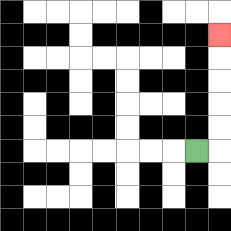{'start': '[8, 6]', 'end': '[9, 1]', 'path_directions': 'R,U,U,U,U,U', 'path_coordinates': '[[8, 6], [9, 6], [9, 5], [9, 4], [9, 3], [9, 2], [9, 1]]'}